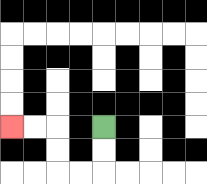{'start': '[4, 5]', 'end': '[0, 5]', 'path_directions': 'D,D,L,L,U,U,L,L', 'path_coordinates': '[[4, 5], [4, 6], [4, 7], [3, 7], [2, 7], [2, 6], [2, 5], [1, 5], [0, 5]]'}